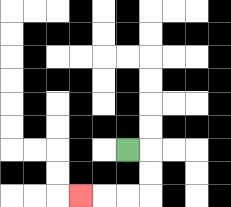{'start': '[5, 6]', 'end': '[3, 8]', 'path_directions': 'R,D,D,L,L,L', 'path_coordinates': '[[5, 6], [6, 6], [6, 7], [6, 8], [5, 8], [4, 8], [3, 8]]'}